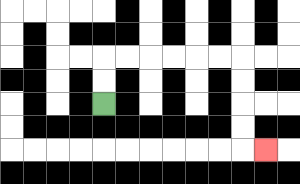{'start': '[4, 4]', 'end': '[11, 6]', 'path_directions': 'U,U,R,R,R,R,R,R,D,D,D,D,R', 'path_coordinates': '[[4, 4], [4, 3], [4, 2], [5, 2], [6, 2], [7, 2], [8, 2], [9, 2], [10, 2], [10, 3], [10, 4], [10, 5], [10, 6], [11, 6]]'}